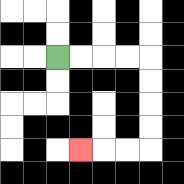{'start': '[2, 2]', 'end': '[3, 6]', 'path_directions': 'R,R,R,R,D,D,D,D,L,L,L', 'path_coordinates': '[[2, 2], [3, 2], [4, 2], [5, 2], [6, 2], [6, 3], [6, 4], [6, 5], [6, 6], [5, 6], [4, 6], [3, 6]]'}